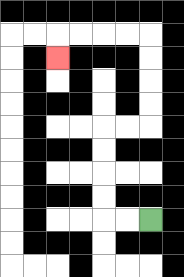{'start': '[6, 9]', 'end': '[2, 2]', 'path_directions': 'L,L,U,U,U,U,R,R,U,U,U,U,L,L,L,L,D', 'path_coordinates': '[[6, 9], [5, 9], [4, 9], [4, 8], [4, 7], [4, 6], [4, 5], [5, 5], [6, 5], [6, 4], [6, 3], [6, 2], [6, 1], [5, 1], [4, 1], [3, 1], [2, 1], [2, 2]]'}